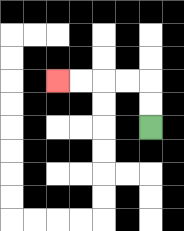{'start': '[6, 5]', 'end': '[2, 3]', 'path_directions': 'U,U,L,L,L,L', 'path_coordinates': '[[6, 5], [6, 4], [6, 3], [5, 3], [4, 3], [3, 3], [2, 3]]'}